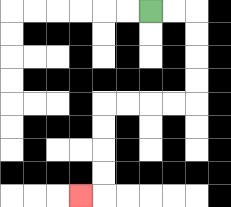{'start': '[6, 0]', 'end': '[3, 8]', 'path_directions': 'R,R,D,D,D,D,L,L,L,L,D,D,D,D,L', 'path_coordinates': '[[6, 0], [7, 0], [8, 0], [8, 1], [8, 2], [8, 3], [8, 4], [7, 4], [6, 4], [5, 4], [4, 4], [4, 5], [4, 6], [4, 7], [4, 8], [3, 8]]'}